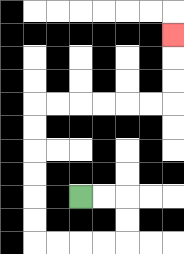{'start': '[3, 8]', 'end': '[7, 1]', 'path_directions': 'R,R,D,D,L,L,L,L,U,U,U,U,U,U,R,R,R,R,R,R,U,U,U', 'path_coordinates': '[[3, 8], [4, 8], [5, 8], [5, 9], [5, 10], [4, 10], [3, 10], [2, 10], [1, 10], [1, 9], [1, 8], [1, 7], [1, 6], [1, 5], [1, 4], [2, 4], [3, 4], [4, 4], [5, 4], [6, 4], [7, 4], [7, 3], [7, 2], [7, 1]]'}